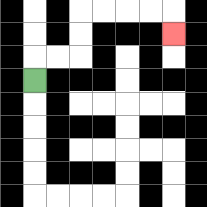{'start': '[1, 3]', 'end': '[7, 1]', 'path_directions': 'U,R,R,U,U,R,R,R,R,D', 'path_coordinates': '[[1, 3], [1, 2], [2, 2], [3, 2], [3, 1], [3, 0], [4, 0], [5, 0], [6, 0], [7, 0], [7, 1]]'}